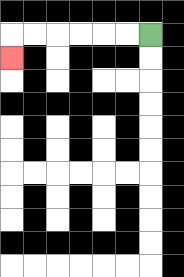{'start': '[6, 1]', 'end': '[0, 2]', 'path_directions': 'L,L,L,L,L,L,D', 'path_coordinates': '[[6, 1], [5, 1], [4, 1], [3, 1], [2, 1], [1, 1], [0, 1], [0, 2]]'}